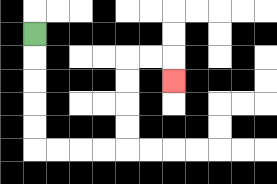{'start': '[1, 1]', 'end': '[7, 3]', 'path_directions': 'D,D,D,D,D,R,R,R,R,U,U,U,U,R,R,D', 'path_coordinates': '[[1, 1], [1, 2], [1, 3], [1, 4], [1, 5], [1, 6], [2, 6], [3, 6], [4, 6], [5, 6], [5, 5], [5, 4], [5, 3], [5, 2], [6, 2], [7, 2], [7, 3]]'}